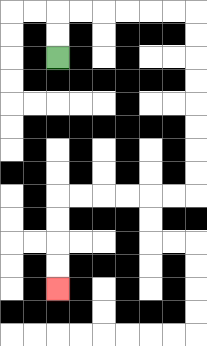{'start': '[2, 2]', 'end': '[2, 12]', 'path_directions': 'U,U,R,R,R,R,R,R,D,D,D,D,D,D,D,D,L,L,L,L,L,L,D,D,D,D', 'path_coordinates': '[[2, 2], [2, 1], [2, 0], [3, 0], [4, 0], [5, 0], [6, 0], [7, 0], [8, 0], [8, 1], [8, 2], [8, 3], [8, 4], [8, 5], [8, 6], [8, 7], [8, 8], [7, 8], [6, 8], [5, 8], [4, 8], [3, 8], [2, 8], [2, 9], [2, 10], [2, 11], [2, 12]]'}